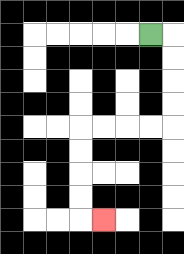{'start': '[6, 1]', 'end': '[4, 9]', 'path_directions': 'R,D,D,D,D,L,L,L,L,D,D,D,D,R', 'path_coordinates': '[[6, 1], [7, 1], [7, 2], [7, 3], [7, 4], [7, 5], [6, 5], [5, 5], [4, 5], [3, 5], [3, 6], [3, 7], [3, 8], [3, 9], [4, 9]]'}